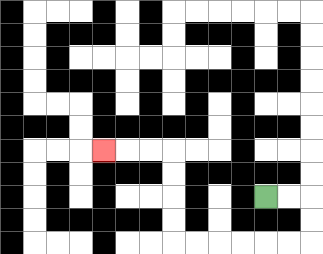{'start': '[11, 8]', 'end': '[4, 6]', 'path_directions': 'R,R,D,D,L,L,L,L,L,L,U,U,U,U,L,L,L', 'path_coordinates': '[[11, 8], [12, 8], [13, 8], [13, 9], [13, 10], [12, 10], [11, 10], [10, 10], [9, 10], [8, 10], [7, 10], [7, 9], [7, 8], [7, 7], [7, 6], [6, 6], [5, 6], [4, 6]]'}